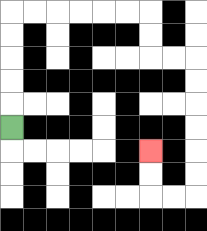{'start': '[0, 5]', 'end': '[6, 6]', 'path_directions': 'U,U,U,U,U,R,R,R,R,R,R,D,D,R,R,D,D,D,D,D,D,L,L,U,U', 'path_coordinates': '[[0, 5], [0, 4], [0, 3], [0, 2], [0, 1], [0, 0], [1, 0], [2, 0], [3, 0], [4, 0], [5, 0], [6, 0], [6, 1], [6, 2], [7, 2], [8, 2], [8, 3], [8, 4], [8, 5], [8, 6], [8, 7], [8, 8], [7, 8], [6, 8], [6, 7], [6, 6]]'}